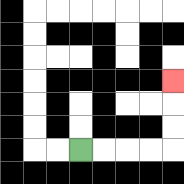{'start': '[3, 6]', 'end': '[7, 3]', 'path_directions': 'R,R,R,R,U,U,U', 'path_coordinates': '[[3, 6], [4, 6], [5, 6], [6, 6], [7, 6], [7, 5], [7, 4], [7, 3]]'}